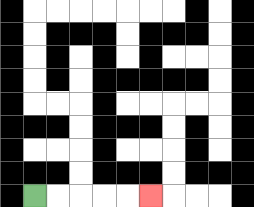{'start': '[1, 8]', 'end': '[6, 8]', 'path_directions': 'R,R,R,R,R', 'path_coordinates': '[[1, 8], [2, 8], [3, 8], [4, 8], [5, 8], [6, 8]]'}